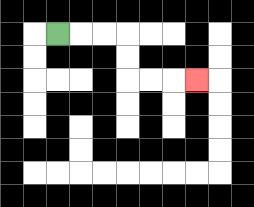{'start': '[2, 1]', 'end': '[8, 3]', 'path_directions': 'R,R,R,D,D,R,R,R', 'path_coordinates': '[[2, 1], [3, 1], [4, 1], [5, 1], [5, 2], [5, 3], [6, 3], [7, 3], [8, 3]]'}